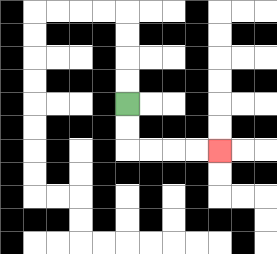{'start': '[5, 4]', 'end': '[9, 6]', 'path_directions': 'D,D,R,R,R,R', 'path_coordinates': '[[5, 4], [5, 5], [5, 6], [6, 6], [7, 6], [8, 6], [9, 6]]'}